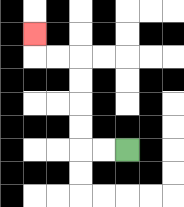{'start': '[5, 6]', 'end': '[1, 1]', 'path_directions': 'L,L,U,U,U,U,L,L,U', 'path_coordinates': '[[5, 6], [4, 6], [3, 6], [3, 5], [3, 4], [3, 3], [3, 2], [2, 2], [1, 2], [1, 1]]'}